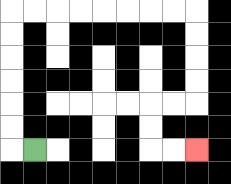{'start': '[1, 6]', 'end': '[8, 6]', 'path_directions': 'L,U,U,U,U,U,U,R,R,R,R,R,R,R,R,D,D,D,D,L,L,D,D,R,R', 'path_coordinates': '[[1, 6], [0, 6], [0, 5], [0, 4], [0, 3], [0, 2], [0, 1], [0, 0], [1, 0], [2, 0], [3, 0], [4, 0], [5, 0], [6, 0], [7, 0], [8, 0], [8, 1], [8, 2], [8, 3], [8, 4], [7, 4], [6, 4], [6, 5], [6, 6], [7, 6], [8, 6]]'}